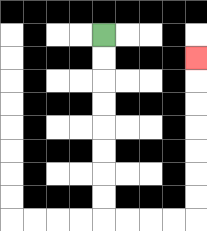{'start': '[4, 1]', 'end': '[8, 2]', 'path_directions': 'D,D,D,D,D,D,D,D,R,R,R,R,U,U,U,U,U,U,U', 'path_coordinates': '[[4, 1], [4, 2], [4, 3], [4, 4], [4, 5], [4, 6], [4, 7], [4, 8], [4, 9], [5, 9], [6, 9], [7, 9], [8, 9], [8, 8], [8, 7], [8, 6], [8, 5], [8, 4], [8, 3], [8, 2]]'}